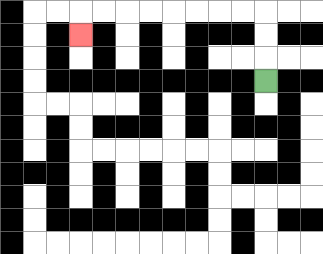{'start': '[11, 3]', 'end': '[3, 1]', 'path_directions': 'U,U,U,L,L,L,L,L,L,L,L,D', 'path_coordinates': '[[11, 3], [11, 2], [11, 1], [11, 0], [10, 0], [9, 0], [8, 0], [7, 0], [6, 0], [5, 0], [4, 0], [3, 0], [3, 1]]'}